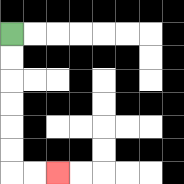{'start': '[0, 1]', 'end': '[2, 7]', 'path_directions': 'D,D,D,D,D,D,R,R', 'path_coordinates': '[[0, 1], [0, 2], [0, 3], [0, 4], [0, 5], [0, 6], [0, 7], [1, 7], [2, 7]]'}